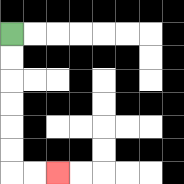{'start': '[0, 1]', 'end': '[2, 7]', 'path_directions': 'D,D,D,D,D,D,R,R', 'path_coordinates': '[[0, 1], [0, 2], [0, 3], [0, 4], [0, 5], [0, 6], [0, 7], [1, 7], [2, 7]]'}